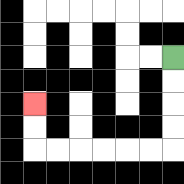{'start': '[7, 2]', 'end': '[1, 4]', 'path_directions': 'D,D,D,D,L,L,L,L,L,L,U,U', 'path_coordinates': '[[7, 2], [7, 3], [7, 4], [7, 5], [7, 6], [6, 6], [5, 6], [4, 6], [3, 6], [2, 6], [1, 6], [1, 5], [1, 4]]'}